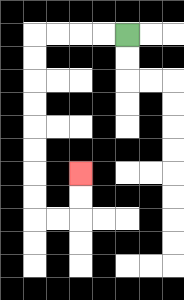{'start': '[5, 1]', 'end': '[3, 7]', 'path_directions': 'L,L,L,L,D,D,D,D,D,D,D,D,R,R,U,U', 'path_coordinates': '[[5, 1], [4, 1], [3, 1], [2, 1], [1, 1], [1, 2], [1, 3], [1, 4], [1, 5], [1, 6], [1, 7], [1, 8], [1, 9], [2, 9], [3, 9], [3, 8], [3, 7]]'}